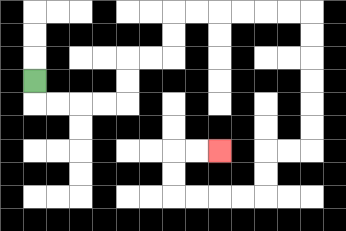{'start': '[1, 3]', 'end': '[9, 6]', 'path_directions': 'D,R,R,R,R,U,U,R,R,U,U,R,R,R,R,R,R,D,D,D,D,D,D,L,L,D,D,L,L,L,L,U,U,R,R', 'path_coordinates': '[[1, 3], [1, 4], [2, 4], [3, 4], [4, 4], [5, 4], [5, 3], [5, 2], [6, 2], [7, 2], [7, 1], [7, 0], [8, 0], [9, 0], [10, 0], [11, 0], [12, 0], [13, 0], [13, 1], [13, 2], [13, 3], [13, 4], [13, 5], [13, 6], [12, 6], [11, 6], [11, 7], [11, 8], [10, 8], [9, 8], [8, 8], [7, 8], [7, 7], [7, 6], [8, 6], [9, 6]]'}